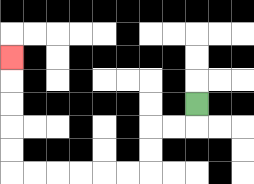{'start': '[8, 4]', 'end': '[0, 2]', 'path_directions': 'D,L,L,D,D,L,L,L,L,L,L,U,U,U,U,U', 'path_coordinates': '[[8, 4], [8, 5], [7, 5], [6, 5], [6, 6], [6, 7], [5, 7], [4, 7], [3, 7], [2, 7], [1, 7], [0, 7], [0, 6], [0, 5], [0, 4], [0, 3], [0, 2]]'}